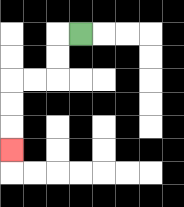{'start': '[3, 1]', 'end': '[0, 6]', 'path_directions': 'L,D,D,L,L,D,D,D', 'path_coordinates': '[[3, 1], [2, 1], [2, 2], [2, 3], [1, 3], [0, 3], [0, 4], [0, 5], [0, 6]]'}